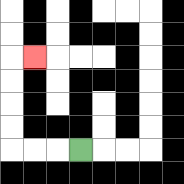{'start': '[3, 6]', 'end': '[1, 2]', 'path_directions': 'L,L,L,U,U,U,U,R', 'path_coordinates': '[[3, 6], [2, 6], [1, 6], [0, 6], [0, 5], [0, 4], [0, 3], [0, 2], [1, 2]]'}